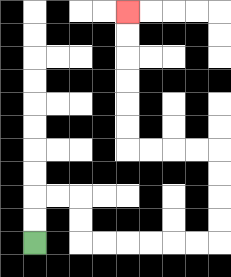{'start': '[1, 10]', 'end': '[5, 0]', 'path_directions': 'U,U,R,R,D,D,R,R,R,R,R,R,U,U,U,U,L,L,L,L,U,U,U,U,U,U', 'path_coordinates': '[[1, 10], [1, 9], [1, 8], [2, 8], [3, 8], [3, 9], [3, 10], [4, 10], [5, 10], [6, 10], [7, 10], [8, 10], [9, 10], [9, 9], [9, 8], [9, 7], [9, 6], [8, 6], [7, 6], [6, 6], [5, 6], [5, 5], [5, 4], [5, 3], [5, 2], [5, 1], [5, 0]]'}